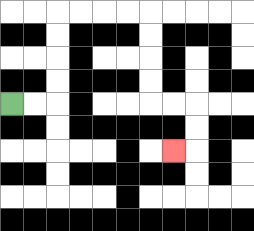{'start': '[0, 4]', 'end': '[7, 6]', 'path_directions': 'R,R,U,U,U,U,R,R,R,R,D,D,D,D,R,R,D,D,L', 'path_coordinates': '[[0, 4], [1, 4], [2, 4], [2, 3], [2, 2], [2, 1], [2, 0], [3, 0], [4, 0], [5, 0], [6, 0], [6, 1], [6, 2], [6, 3], [6, 4], [7, 4], [8, 4], [8, 5], [8, 6], [7, 6]]'}